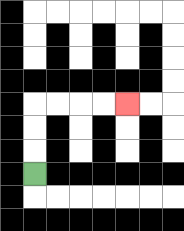{'start': '[1, 7]', 'end': '[5, 4]', 'path_directions': 'U,U,U,R,R,R,R', 'path_coordinates': '[[1, 7], [1, 6], [1, 5], [1, 4], [2, 4], [3, 4], [4, 4], [5, 4]]'}